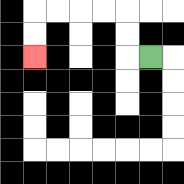{'start': '[6, 2]', 'end': '[1, 2]', 'path_directions': 'L,U,U,L,L,L,L,D,D', 'path_coordinates': '[[6, 2], [5, 2], [5, 1], [5, 0], [4, 0], [3, 0], [2, 0], [1, 0], [1, 1], [1, 2]]'}